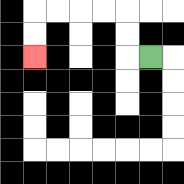{'start': '[6, 2]', 'end': '[1, 2]', 'path_directions': 'L,U,U,L,L,L,L,D,D', 'path_coordinates': '[[6, 2], [5, 2], [5, 1], [5, 0], [4, 0], [3, 0], [2, 0], [1, 0], [1, 1], [1, 2]]'}